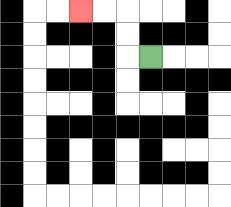{'start': '[6, 2]', 'end': '[3, 0]', 'path_directions': 'L,U,U,L,L', 'path_coordinates': '[[6, 2], [5, 2], [5, 1], [5, 0], [4, 0], [3, 0]]'}